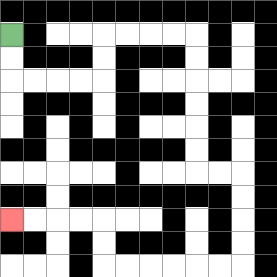{'start': '[0, 1]', 'end': '[0, 9]', 'path_directions': 'D,D,R,R,R,R,U,U,R,R,R,R,D,D,D,D,D,D,R,R,D,D,D,D,L,L,L,L,L,L,U,U,L,L,L,L', 'path_coordinates': '[[0, 1], [0, 2], [0, 3], [1, 3], [2, 3], [3, 3], [4, 3], [4, 2], [4, 1], [5, 1], [6, 1], [7, 1], [8, 1], [8, 2], [8, 3], [8, 4], [8, 5], [8, 6], [8, 7], [9, 7], [10, 7], [10, 8], [10, 9], [10, 10], [10, 11], [9, 11], [8, 11], [7, 11], [6, 11], [5, 11], [4, 11], [4, 10], [4, 9], [3, 9], [2, 9], [1, 9], [0, 9]]'}